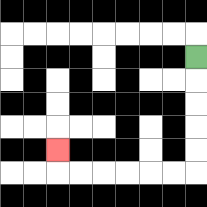{'start': '[8, 2]', 'end': '[2, 6]', 'path_directions': 'D,D,D,D,D,L,L,L,L,L,L,U', 'path_coordinates': '[[8, 2], [8, 3], [8, 4], [8, 5], [8, 6], [8, 7], [7, 7], [6, 7], [5, 7], [4, 7], [3, 7], [2, 7], [2, 6]]'}